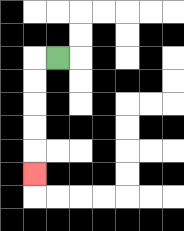{'start': '[2, 2]', 'end': '[1, 7]', 'path_directions': 'L,D,D,D,D,D', 'path_coordinates': '[[2, 2], [1, 2], [1, 3], [1, 4], [1, 5], [1, 6], [1, 7]]'}